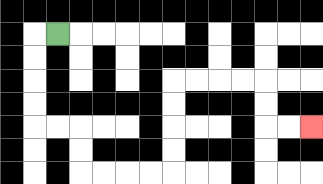{'start': '[2, 1]', 'end': '[13, 5]', 'path_directions': 'L,D,D,D,D,R,R,D,D,R,R,R,R,U,U,U,U,R,R,R,R,D,D,R,R', 'path_coordinates': '[[2, 1], [1, 1], [1, 2], [1, 3], [1, 4], [1, 5], [2, 5], [3, 5], [3, 6], [3, 7], [4, 7], [5, 7], [6, 7], [7, 7], [7, 6], [7, 5], [7, 4], [7, 3], [8, 3], [9, 3], [10, 3], [11, 3], [11, 4], [11, 5], [12, 5], [13, 5]]'}